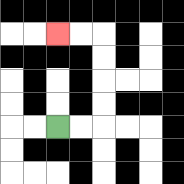{'start': '[2, 5]', 'end': '[2, 1]', 'path_directions': 'R,R,U,U,U,U,L,L', 'path_coordinates': '[[2, 5], [3, 5], [4, 5], [4, 4], [4, 3], [4, 2], [4, 1], [3, 1], [2, 1]]'}